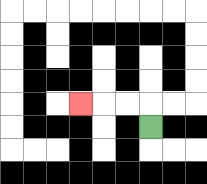{'start': '[6, 5]', 'end': '[3, 4]', 'path_directions': 'U,L,L,L', 'path_coordinates': '[[6, 5], [6, 4], [5, 4], [4, 4], [3, 4]]'}